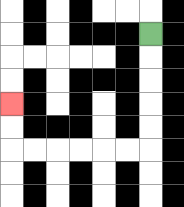{'start': '[6, 1]', 'end': '[0, 4]', 'path_directions': 'D,D,D,D,D,L,L,L,L,L,L,U,U', 'path_coordinates': '[[6, 1], [6, 2], [6, 3], [6, 4], [6, 5], [6, 6], [5, 6], [4, 6], [3, 6], [2, 6], [1, 6], [0, 6], [0, 5], [0, 4]]'}